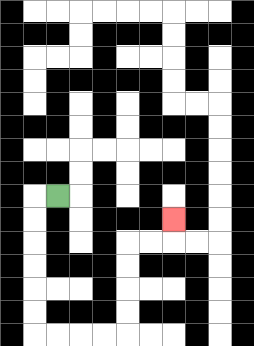{'start': '[2, 8]', 'end': '[7, 9]', 'path_directions': 'L,D,D,D,D,D,D,R,R,R,R,U,U,U,U,R,R,U', 'path_coordinates': '[[2, 8], [1, 8], [1, 9], [1, 10], [1, 11], [1, 12], [1, 13], [1, 14], [2, 14], [3, 14], [4, 14], [5, 14], [5, 13], [5, 12], [5, 11], [5, 10], [6, 10], [7, 10], [7, 9]]'}